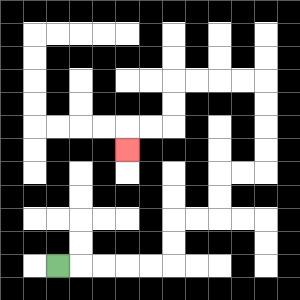{'start': '[2, 11]', 'end': '[5, 6]', 'path_directions': 'R,R,R,R,R,U,U,R,R,U,U,R,R,U,U,U,U,L,L,L,L,D,D,L,L,D', 'path_coordinates': '[[2, 11], [3, 11], [4, 11], [5, 11], [6, 11], [7, 11], [7, 10], [7, 9], [8, 9], [9, 9], [9, 8], [9, 7], [10, 7], [11, 7], [11, 6], [11, 5], [11, 4], [11, 3], [10, 3], [9, 3], [8, 3], [7, 3], [7, 4], [7, 5], [6, 5], [5, 5], [5, 6]]'}